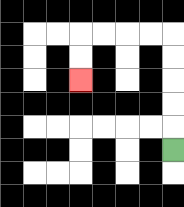{'start': '[7, 6]', 'end': '[3, 3]', 'path_directions': 'U,U,U,U,U,L,L,L,L,D,D', 'path_coordinates': '[[7, 6], [7, 5], [7, 4], [7, 3], [7, 2], [7, 1], [6, 1], [5, 1], [4, 1], [3, 1], [3, 2], [3, 3]]'}